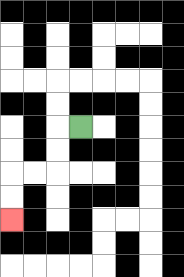{'start': '[3, 5]', 'end': '[0, 9]', 'path_directions': 'L,D,D,L,L,D,D', 'path_coordinates': '[[3, 5], [2, 5], [2, 6], [2, 7], [1, 7], [0, 7], [0, 8], [0, 9]]'}